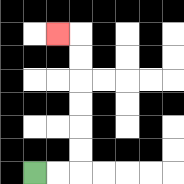{'start': '[1, 7]', 'end': '[2, 1]', 'path_directions': 'R,R,U,U,U,U,U,U,L', 'path_coordinates': '[[1, 7], [2, 7], [3, 7], [3, 6], [3, 5], [3, 4], [3, 3], [3, 2], [3, 1], [2, 1]]'}